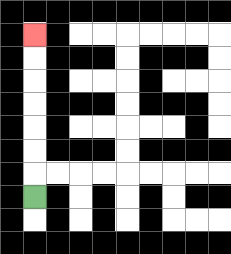{'start': '[1, 8]', 'end': '[1, 1]', 'path_directions': 'U,U,U,U,U,U,U', 'path_coordinates': '[[1, 8], [1, 7], [1, 6], [1, 5], [1, 4], [1, 3], [1, 2], [1, 1]]'}